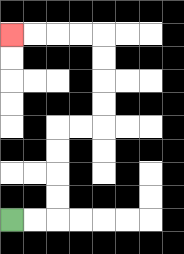{'start': '[0, 9]', 'end': '[0, 1]', 'path_directions': 'R,R,U,U,U,U,R,R,U,U,U,U,L,L,L,L', 'path_coordinates': '[[0, 9], [1, 9], [2, 9], [2, 8], [2, 7], [2, 6], [2, 5], [3, 5], [4, 5], [4, 4], [4, 3], [4, 2], [4, 1], [3, 1], [2, 1], [1, 1], [0, 1]]'}